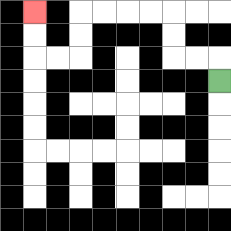{'start': '[9, 3]', 'end': '[1, 0]', 'path_directions': 'U,L,L,U,U,L,L,L,L,D,D,L,L,U,U', 'path_coordinates': '[[9, 3], [9, 2], [8, 2], [7, 2], [7, 1], [7, 0], [6, 0], [5, 0], [4, 0], [3, 0], [3, 1], [3, 2], [2, 2], [1, 2], [1, 1], [1, 0]]'}